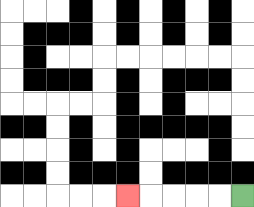{'start': '[10, 8]', 'end': '[5, 8]', 'path_directions': 'L,L,L,L,L', 'path_coordinates': '[[10, 8], [9, 8], [8, 8], [7, 8], [6, 8], [5, 8]]'}